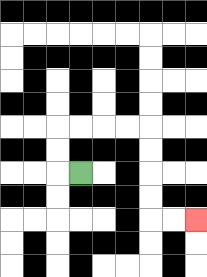{'start': '[3, 7]', 'end': '[8, 9]', 'path_directions': 'L,U,U,R,R,R,R,D,D,D,D,R,R', 'path_coordinates': '[[3, 7], [2, 7], [2, 6], [2, 5], [3, 5], [4, 5], [5, 5], [6, 5], [6, 6], [6, 7], [6, 8], [6, 9], [7, 9], [8, 9]]'}